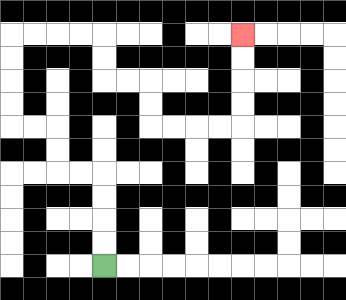{'start': '[4, 11]', 'end': '[10, 1]', 'path_directions': 'U,U,U,U,L,L,U,U,L,L,U,U,U,U,R,R,R,R,D,D,R,R,D,D,R,R,R,R,U,U,U,U', 'path_coordinates': '[[4, 11], [4, 10], [4, 9], [4, 8], [4, 7], [3, 7], [2, 7], [2, 6], [2, 5], [1, 5], [0, 5], [0, 4], [0, 3], [0, 2], [0, 1], [1, 1], [2, 1], [3, 1], [4, 1], [4, 2], [4, 3], [5, 3], [6, 3], [6, 4], [6, 5], [7, 5], [8, 5], [9, 5], [10, 5], [10, 4], [10, 3], [10, 2], [10, 1]]'}